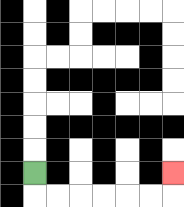{'start': '[1, 7]', 'end': '[7, 7]', 'path_directions': 'D,R,R,R,R,R,R,U', 'path_coordinates': '[[1, 7], [1, 8], [2, 8], [3, 8], [4, 8], [5, 8], [6, 8], [7, 8], [7, 7]]'}